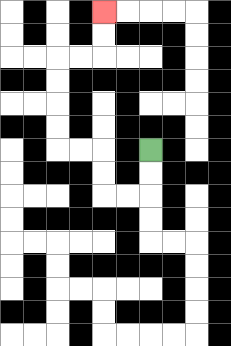{'start': '[6, 6]', 'end': '[4, 0]', 'path_directions': 'D,D,L,L,U,U,L,L,U,U,U,U,R,R,U,U', 'path_coordinates': '[[6, 6], [6, 7], [6, 8], [5, 8], [4, 8], [4, 7], [4, 6], [3, 6], [2, 6], [2, 5], [2, 4], [2, 3], [2, 2], [3, 2], [4, 2], [4, 1], [4, 0]]'}